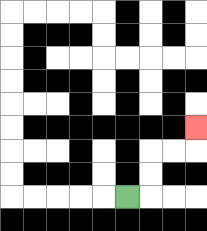{'start': '[5, 8]', 'end': '[8, 5]', 'path_directions': 'R,U,U,R,R,U', 'path_coordinates': '[[5, 8], [6, 8], [6, 7], [6, 6], [7, 6], [8, 6], [8, 5]]'}